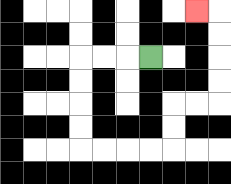{'start': '[6, 2]', 'end': '[8, 0]', 'path_directions': 'L,L,L,D,D,D,D,R,R,R,R,U,U,R,R,U,U,U,U,L', 'path_coordinates': '[[6, 2], [5, 2], [4, 2], [3, 2], [3, 3], [3, 4], [3, 5], [3, 6], [4, 6], [5, 6], [6, 6], [7, 6], [7, 5], [7, 4], [8, 4], [9, 4], [9, 3], [9, 2], [9, 1], [9, 0], [8, 0]]'}